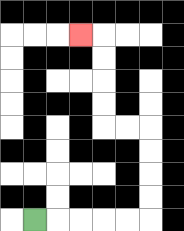{'start': '[1, 9]', 'end': '[3, 1]', 'path_directions': 'R,R,R,R,R,U,U,U,U,L,L,U,U,U,U,L', 'path_coordinates': '[[1, 9], [2, 9], [3, 9], [4, 9], [5, 9], [6, 9], [6, 8], [6, 7], [6, 6], [6, 5], [5, 5], [4, 5], [4, 4], [4, 3], [4, 2], [4, 1], [3, 1]]'}